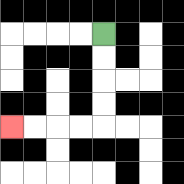{'start': '[4, 1]', 'end': '[0, 5]', 'path_directions': 'D,D,D,D,L,L,L,L', 'path_coordinates': '[[4, 1], [4, 2], [4, 3], [4, 4], [4, 5], [3, 5], [2, 5], [1, 5], [0, 5]]'}